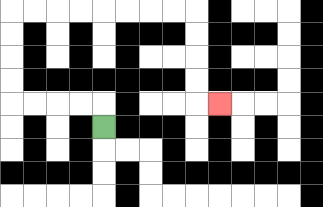{'start': '[4, 5]', 'end': '[9, 4]', 'path_directions': 'U,L,L,L,L,U,U,U,U,R,R,R,R,R,R,R,R,D,D,D,D,R', 'path_coordinates': '[[4, 5], [4, 4], [3, 4], [2, 4], [1, 4], [0, 4], [0, 3], [0, 2], [0, 1], [0, 0], [1, 0], [2, 0], [3, 0], [4, 0], [5, 0], [6, 0], [7, 0], [8, 0], [8, 1], [8, 2], [8, 3], [8, 4], [9, 4]]'}